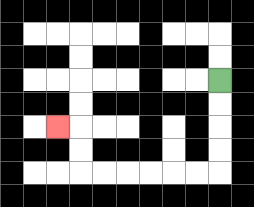{'start': '[9, 3]', 'end': '[2, 5]', 'path_directions': 'D,D,D,D,L,L,L,L,L,L,U,U,L', 'path_coordinates': '[[9, 3], [9, 4], [9, 5], [9, 6], [9, 7], [8, 7], [7, 7], [6, 7], [5, 7], [4, 7], [3, 7], [3, 6], [3, 5], [2, 5]]'}